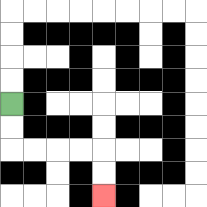{'start': '[0, 4]', 'end': '[4, 8]', 'path_directions': 'D,D,R,R,R,R,D,D', 'path_coordinates': '[[0, 4], [0, 5], [0, 6], [1, 6], [2, 6], [3, 6], [4, 6], [4, 7], [4, 8]]'}